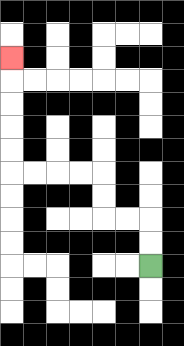{'start': '[6, 11]', 'end': '[0, 2]', 'path_directions': 'U,U,L,L,U,U,L,L,L,L,U,U,U,U,U', 'path_coordinates': '[[6, 11], [6, 10], [6, 9], [5, 9], [4, 9], [4, 8], [4, 7], [3, 7], [2, 7], [1, 7], [0, 7], [0, 6], [0, 5], [0, 4], [0, 3], [0, 2]]'}